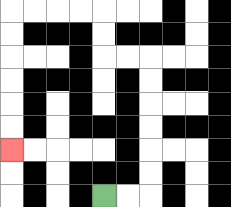{'start': '[4, 8]', 'end': '[0, 6]', 'path_directions': 'R,R,U,U,U,U,U,U,L,L,U,U,L,L,L,L,D,D,D,D,D,D', 'path_coordinates': '[[4, 8], [5, 8], [6, 8], [6, 7], [6, 6], [6, 5], [6, 4], [6, 3], [6, 2], [5, 2], [4, 2], [4, 1], [4, 0], [3, 0], [2, 0], [1, 0], [0, 0], [0, 1], [0, 2], [0, 3], [0, 4], [0, 5], [0, 6]]'}